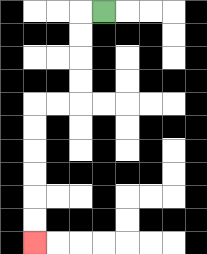{'start': '[4, 0]', 'end': '[1, 10]', 'path_directions': 'L,D,D,D,D,L,L,D,D,D,D,D,D', 'path_coordinates': '[[4, 0], [3, 0], [3, 1], [3, 2], [3, 3], [3, 4], [2, 4], [1, 4], [1, 5], [1, 6], [1, 7], [1, 8], [1, 9], [1, 10]]'}